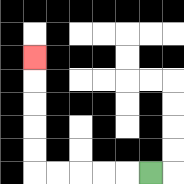{'start': '[6, 7]', 'end': '[1, 2]', 'path_directions': 'L,L,L,L,L,U,U,U,U,U', 'path_coordinates': '[[6, 7], [5, 7], [4, 7], [3, 7], [2, 7], [1, 7], [1, 6], [1, 5], [1, 4], [1, 3], [1, 2]]'}